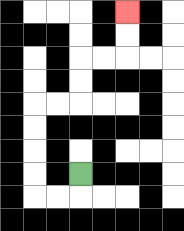{'start': '[3, 7]', 'end': '[5, 0]', 'path_directions': 'D,L,L,U,U,U,U,R,R,U,U,R,R,U,U', 'path_coordinates': '[[3, 7], [3, 8], [2, 8], [1, 8], [1, 7], [1, 6], [1, 5], [1, 4], [2, 4], [3, 4], [3, 3], [3, 2], [4, 2], [5, 2], [5, 1], [5, 0]]'}